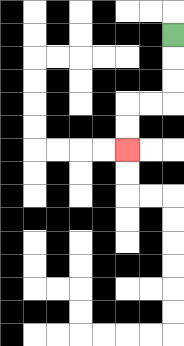{'start': '[7, 1]', 'end': '[5, 6]', 'path_directions': 'D,D,D,L,L,D,D', 'path_coordinates': '[[7, 1], [7, 2], [7, 3], [7, 4], [6, 4], [5, 4], [5, 5], [5, 6]]'}